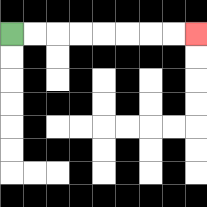{'start': '[0, 1]', 'end': '[8, 1]', 'path_directions': 'R,R,R,R,R,R,R,R', 'path_coordinates': '[[0, 1], [1, 1], [2, 1], [3, 1], [4, 1], [5, 1], [6, 1], [7, 1], [8, 1]]'}